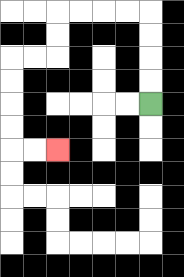{'start': '[6, 4]', 'end': '[2, 6]', 'path_directions': 'U,U,U,U,L,L,L,L,D,D,L,L,D,D,D,D,R,R', 'path_coordinates': '[[6, 4], [6, 3], [6, 2], [6, 1], [6, 0], [5, 0], [4, 0], [3, 0], [2, 0], [2, 1], [2, 2], [1, 2], [0, 2], [0, 3], [0, 4], [0, 5], [0, 6], [1, 6], [2, 6]]'}